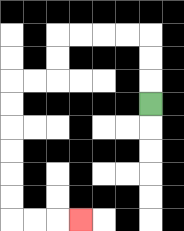{'start': '[6, 4]', 'end': '[3, 9]', 'path_directions': 'U,U,U,L,L,L,L,D,D,L,L,D,D,D,D,D,D,R,R,R', 'path_coordinates': '[[6, 4], [6, 3], [6, 2], [6, 1], [5, 1], [4, 1], [3, 1], [2, 1], [2, 2], [2, 3], [1, 3], [0, 3], [0, 4], [0, 5], [0, 6], [0, 7], [0, 8], [0, 9], [1, 9], [2, 9], [3, 9]]'}